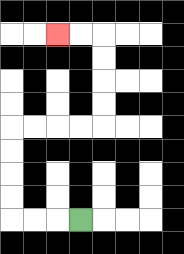{'start': '[3, 9]', 'end': '[2, 1]', 'path_directions': 'L,L,L,U,U,U,U,R,R,R,R,U,U,U,U,L,L', 'path_coordinates': '[[3, 9], [2, 9], [1, 9], [0, 9], [0, 8], [0, 7], [0, 6], [0, 5], [1, 5], [2, 5], [3, 5], [4, 5], [4, 4], [4, 3], [4, 2], [4, 1], [3, 1], [2, 1]]'}